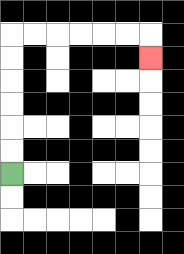{'start': '[0, 7]', 'end': '[6, 2]', 'path_directions': 'U,U,U,U,U,U,R,R,R,R,R,R,D', 'path_coordinates': '[[0, 7], [0, 6], [0, 5], [0, 4], [0, 3], [0, 2], [0, 1], [1, 1], [2, 1], [3, 1], [4, 1], [5, 1], [6, 1], [6, 2]]'}